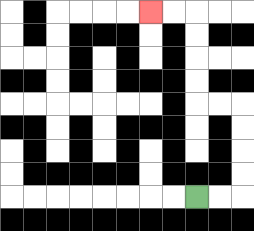{'start': '[8, 8]', 'end': '[6, 0]', 'path_directions': 'R,R,U,U,U,U,L,L,U,U,U,U,L,L', 'path_coordinates': '[[8, 8], [9, 8], [10, 8], [10, 7], [10, 6], [10, 5], [10, 4], [9, 4], [8, 4], [8, 3], [8, 2], [8, 1], [8, 0], [7, 0], [6, 0]]'}